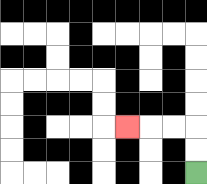{'start': '[8, 7]', 'end': '[5, 5]', 'path_directions': 'U,U,L,L,L', 'path_coordinates': '[[8, 7], [8, 6], [8, 5], [7, 5], [6, 5], [5, 5]]'}